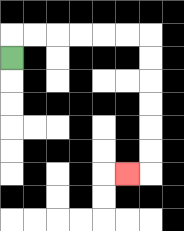{'start': '[0, 2]', 'end': '[5, 7]', 'path_directions': 'U,R,R,R,R,R,R,D,D,D,D,D,D,L', 'path_coordinates': '[[0, 2], [0, 1], [1, 1], [2, 1], [3, 1], [4, 1], [5, 1], [6, 1], [6, 2], [6, 3], [6, 4], [6, 5], [6, 6], [6, 7], [5, 7]]'}